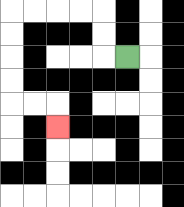{'start': '[5, 2]', 'end': '[2, 5]', 'path_directions': 'L,U,U,L,L,L,L,D,D,D,D,R,R,D', 'path_coordinates': '[[5, 2], [4, 2], [4, 1], [4, 0], [3, 0], [2, 0], [1, 0], [0, 0], [0, 1], [0, 2], [0, 3], [0, 4], [1, 4], [2, 4], [2, 5]]'}